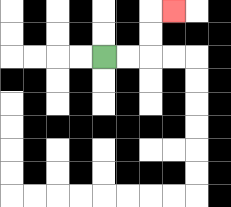{'start': '[4, 2]', 'end': '[7, 0]', 'path_directions': 'R,R,U,U,R', 'path_coordinates': '[[4, 2], [5, 2], [6, 2], [6, 1], [6, 0], [7, 0]]'}